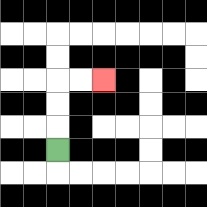{'start': '[2, 6]', 'end': '[4, 3]', 'path_directions': 'U,U,U,R,R', 'path_coordinates': '[[2, 6], [2, 5], [2, 4], [2, 3], [3, 3], [4, 3]]'}